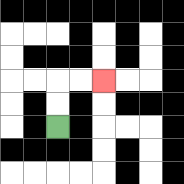{'start': '[2, 5]', 'end': '[4, 3]', 'path_directions': 'U,U,R,R', 'path_coordinates': '[[2, 5], [2, 4], [2, 3], [3, 3], [4, 3]]'}